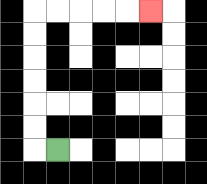{'start': '[2, 6]', 'end': '[6, 0]', 'path_directions': 'L,U,U,U,U,U,U,R,R,R,R,R', 'path_coordinates': '[[2, 6], [1, 6], [1, 5], [1, 4], [1, 3], [1, 2], [1, 1], [1, 0], [2, 0], [3, 0], [4, 0], [5, 0], [6, 0]]'}